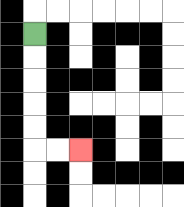{'start': '[1, 1]', 'end': '[3, 6]', 'path_directions': 'D,D,D,D,D,R,R', 'path_coordinates': '[[1, 1], [1, 2], [1, 3], [1, 4], [1, 5], [1, 6], [2, 6], [3, 6]]'}